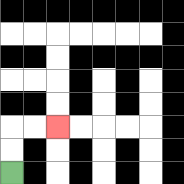{'start': '[0, 7]', 'end': '[2, 5]', 'path_directions': 'U,U,R,R', 'path_coordinates': '[[0, 7], [0, 6], [0, 5], [1, 5], [2, 5]]'}